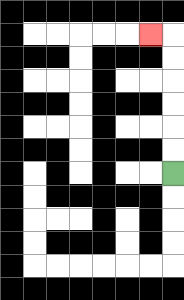{'start': '[7, 7]', 'end': '[6, 1]', 'path_directions': 'U,U,U,U,U,U,L', 'path_coordinates': '[[7, 7], [7, 6], [7, 5], [7, 4], [7, 3], [7, 2], [7, 1], [6, 1]]'}